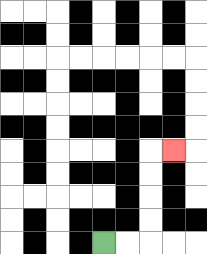{'start': '[4, 10]', 'end': '[7, 6]', 'path_directions': 'R,R,U,U,U,U,R', 'path_coordinates': '[[4, 10], [5, 10], [6, 10], [6, 9], [6, 8], [6, 7], [6, 6], [7, 6]]'}